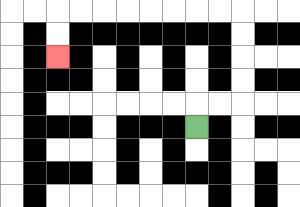{'start': '[8, 5]', 'end': '[2, 2]', 'path_directions': 'U,R,R,U,U,U,U,L,L,L,L,L,L,L,L,D,D', 'path_coordinates': '[[8, 5], [8, 4], [9, 4], [10, 4], [10, 3], [10, 2], [10, 1], [10, 0], [9, 0], [8, 0], [7, 0], [6, 0], [5, 0], [4, 0], [3, 0], [2, 0], [2, 1], [2, 2]]'}